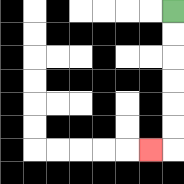{'start': '[7, 0]', 'end': '[6, 6]', 'path_directions': 'D,D,D,D,D,D,L', 'path_coordinates': '[[7, 0], [7, 1], [7, 2], [7, 3], [7, 4], [7, 5], [7, 6], [6, 6]]'}